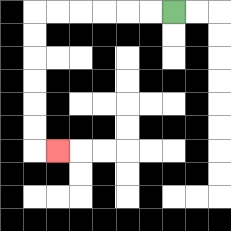{'start': '[7, 0]', 'end': '[2, 6]', 'path_directions': 'L,L,L,L,L,L,D,D,D,D,D,D,R', 'path_coordinates': '[[7, 0], [6, 0], [5, 0], [4, 0], [3, 0], [2, 0], [1, 0], [1, 1], [1, 2], [1, 3], [1, 4], [1, 5], [1, 6], [2, 6]]'}